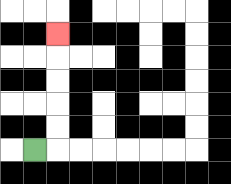{'start': '[1, 6]', 'end': '[2, 1]', 'path_directions': 'R,U,U,U,U,U', 'path_coordinates': '[[1, 6], [2, 6], [2, 5], [2, 4], [2, 3], [2, 2], [2, 1]]'}